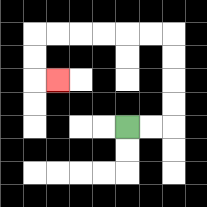{'start': '[5, 5]', 'end': '[2, 3]', 'path_directions': 'R,R,U,U,U,U,L,L,L,L,L,L,D,D,R', 'path_coordinates': '[[5, 5], [6, 5], [7, 5], [7, 4], [7, 3], [7, 2], [7, 1], [6, 1], [5, 1], [4, 1], [3, 1], [2, 1], [1, 1], [1, 2], [1, 3], [2, 3]]'}